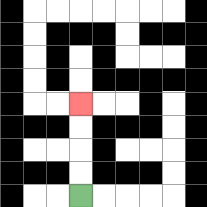{'start': '[3, 8]', 'end': '[3, 4]', 'path_directions': 'U,U,U,U', 'path_coordinates': '[[3, 8], [3, 7], [3, 6], [3, 5], [3, 4]]'}